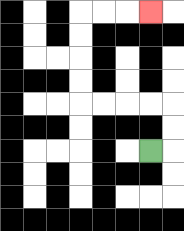{'start': '[6, 6]', 'end': '[6, 0]', 'path_directions': 'R,U,U,L,L,L,L,U,U,U,U,R,R,R', 'path_coordinates': '[[6, 6], [7, 6], [7, 5], [7, 4], [6, 4], [5, 4], [4, 4], [3, 4], [3, 3], [3, 2], [3, 1], [3, 0], [4, 0], [5, 0], [6, 0]]'}